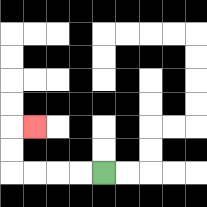{'start': '[4, 7]', 'end': '[1, 5]', 'path_directions': 'L,L,L,L,U,U,R', 'path_coordinates': '[[4, 7], [3, 7], [2, 7], [1, 7], [0, 7], [0, 6], [0, 5], [1, 5]]'}